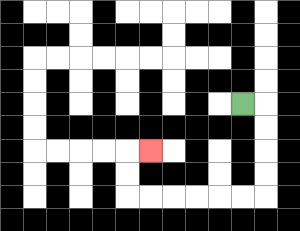{'start': '[10, 4]', 'end': '[6, 6]', 'path_directions': 'R,D,D,D,D,L,L,L,L,L,L,U,U,R', 'path_coordinates': '[[10, 4], [11, 4], [11, 5], [11, 6], [11, 7], [11, 8], [10, 8], [9, 8], [8, 8], [7, 8], [6, 8], [5, 8], [5, 7], [5, 6], [6, 6]]'}